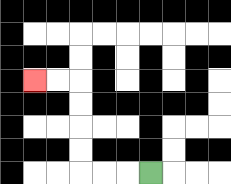{'start': '[6, 7]', 'end': '[1, 3]', 'path_directions': 'L,L,L,U,U,U,U,L,L', 'path_coordinates': '[[6, 7], [5, 7], [4, 7], [3, 7], [3, 6], [3, 5], [3, 4], [3, 3], [2, 3], [1, 3]]'}